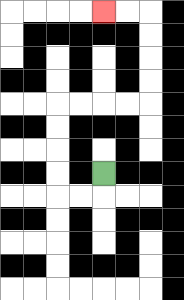{'start': '[4, 7]', 'end': '[4, 0]', 'path_directions': 'D,L,L,U,U,U,U,R,R,R,R,U,U,U,U,L,L', 'path_coordinates': '[[4, 7], [4, 8], [3, 8], [2, 8], [2, 7], [2, 6], [2, 5], [2, 4], [3, 4], [4, 4], [5, 4], [6, 4], [6, 3], [6, 2], [6, 1], [6, 0], [5, 0], [4, 0]]'}